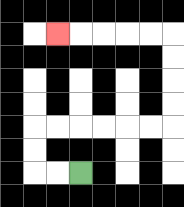{'start': '[3, 7]', 'end': '[2, 1]', 'path_directions': 'L,L,U,U,R,R,R,R,R,R,U,U,U,U,L,L,L,L,L', 'path_coordinates': '[[3, 7], [2, 7], [1, 7], [1, 6], [1, 5], [2, 5], [3, 5], [4, 5], [5, 5], [6, 5], [7, 5], [7, 4], [7, 3], [7, 2], [7, 1], [6, 1], [5, 1], [4, 1], [3, 1], [2, 1]]'}